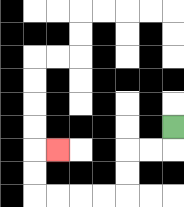{'start': '[7, 5]', 'end': '[2, 6]', 'path_directions': 'D,L,L,D,D,L,L,L,L,U,U,R', 'path_coordinates': '[[7, 5], [7, 6], [6, 6], [5, 6], [5, 7], [5, 8], [4, 8], [3, 8], [2, 8], [1, 8], [1, 7], [1, 6], [2, 6]]'}